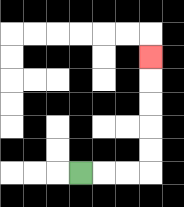{'start': '[3, 7]', 'end': '[6, 2]', 'path_directions': 'R,R,R,U,U,U,U,U', 'path_coordinates': '[[3, 7], [4, 7], [5, 7], [6, 7], [6, 6], [6, 5], [6, 4], [6, 3], [6, 2]]'}